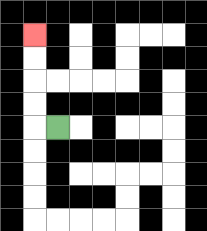{'start': '[2, 5]', 'end': '[1, 1]', 'path_directions': 'L,U,U,U,U', 'path_coordinates': '[[2, 5], [1, 5], [1, 4], [1, 3], [1, 2], [1, 1]]'}